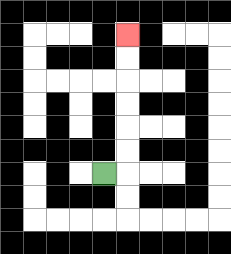{'start': '[4, 7]', 'end': '[5, 1]', 'path_directions': 'R,U,U,U,U,U,U', 'path_coordinates': '[[4, 7], [5, 7], [5, 6], [5, 5], [5, 4], [5, 3], [5, 2], [5, 1]]'}